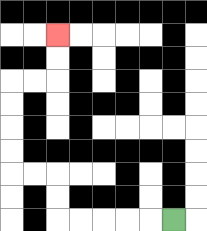{'start': '[7, 9]', 'end': '[2, 1]', 'path_directions': 'L,L,L,L,L,U,U,L,L,U,U,U,U,R,R,U,U', 'path_coordinates': '[[7, 9], [6, 9], [5, 9], [4, 9], [3, 9], [2, 9], [2, 8], [2, 7], [1, 7], [0, 7], [0, 6], [0, 5], [0, 4], [0, 3], [1, 3], [2, 3], [2, 2], [2, 1]]'}